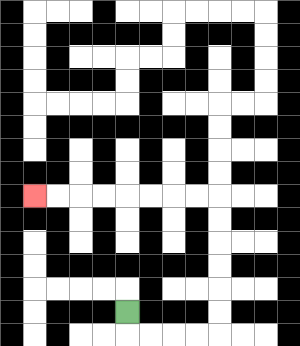{'start': '[5, 13]', 'end': '[1, 8]', 'path_directions': 'D,R,R,R,R,U,U,U,U,U,U,L,L,L,L,L,L,L,L', 'path_coordinates': '[[5, 13], [5, 14], [6, 14], [7, 14], [8, 14], [9, 14], [9, 13], [9, 12], [9, 11], [9, 10], [9, 9], [9, 8], [8, 8], [7, 8], [6, 8], [5, 8], [4, 8], [3, 8], [2, 8], [1, 8]]'}